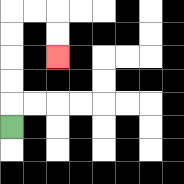{'start': '[0, 5]', 'end': '[2, 2]', 'path_directions': 'U,U,U,U,U,R,R,D,D', 'path_coordinates': '[[0, 5], [0, 4], [0, 3], [0, 2], [0, 1], [0, 0], [1, 0], [2, 0], [2, 1], [2, 2]]'}